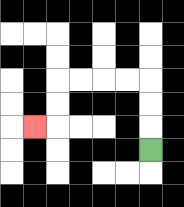{'start': '[6, 6]', 'end': '[1, 5]', 'path_directions': 'U,U,U,L,L,L,L,D,D,L', 'path_coordinates': '[[6, 6], [6, 5], [6, 4], [6, 3], [5, 3], [4, 3], [3, 3], [2, 3], [2, 4], [2, 5], [1, 5]]'}